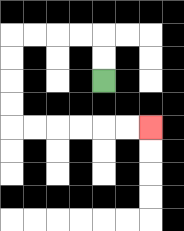{'start': '[4, 3]', 'end': '[6, 5]', 'path_directions': 'U,U,L,L,L,L,D,D,D,D,R,R,R,R,R,R', 'path_coordinates': '[[4, 3], [4, 2], [4, 1], [3, 1], [2, 1], [1, 1], [0, 1], [0, 2], [0, 3], [0, 4], [0, 5], [1, 5], [2, 5], [3, 5], [4, 5], [5, 5], [6, 5]]'}